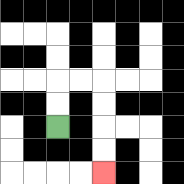{'start': '[2, 5]', 'end': '[4, 7]', 'path_directions': 'U,U,R,R,D,D,D,D', 'path_coordinates': '[[2, 5], [2, 4], [2, 3], [3, 3], [4, 3], [4, 4], [4, 5], [4, 6], [4, 7]]'}